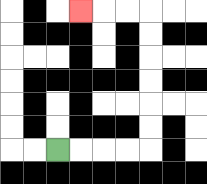{'start': '[2, 6]', 'end': '[3, 0]', 'path_directions': 'R,R,R,R,U,U,U,U,U,U,L,L,L', 'path_coordinates': '[[2, 6], [3, 6], [4, 6], [5, 6], [6, 6], [6, 5], [6, 4], [6, 3], [6, 2], [6, 1], [6, 0], [5, 0], [4, 0], [3, 0]]'}